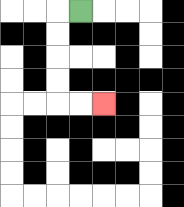{'start': '[3, 0]', 'end': '[4, 4]', 'path_directions': 'L,D,D,D,D,R,R', 'path_coordinates': '[[3, 0], [2, 0], [2, 1], [2, 2], [2, 3], [2, 4], [3, 4], [4, 4]]'}